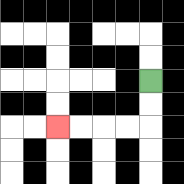{'start': '[6, 3]', 'end': '[2, 5]', 'path_directions': 'D,D,L,L,L,L', 'path_coordinates': '[[6, 3], [6, 4], [6, 5], [5, 5], [4, 5], [3, 5], [2, 5]]'}